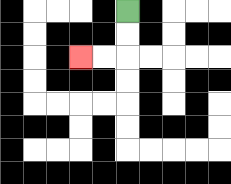{'start': '[5, 0]', 'end': '[3, 2]', 'path_directions': 'D,D,L,L', 'path_coordinates': '[[5, 0], [5, 1], [5, 2], [4, 2], [3, 2]]'}